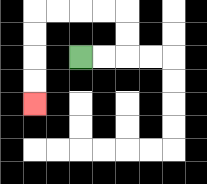{'start': '[3, 2]', 'end': '[1, 4]', 'path_directions': 'R,R,U,U,L,L,L,L,D,D,D,D', 'path_coordinates': '[[3, 2], [4, 2], [5, 2], [5, 1], [5, 0], [4, 0], [3, 0], [2, 0], [1, 0], [1, 1], [1, 2], [1, 3], [1, 4]]'}